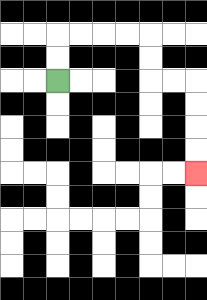{'start': '[2, 3]', 'end': '[8, 7]', 'path_directions': 'U,U,R,R,R,R,D,D,R,R,D,D,D,D', 'path_coordinates': '[[2, 3], [2, 2], [2, 1], [3, 1], [4, 1], [5, 1], [6, 1], [6, 2], [6, 3], [7, 3], [8, 3], [8, 4], [8, 5], [8, 6], [8, 7]]'}